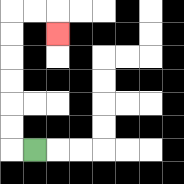{'start': '[1, 6]', 'end': '[2, 1]', 'path_directions': 'L,U,U,U,U,U,U,R,R,D', 'path_coordinates': '[[1, 6], [0, 6], [0, 5], [0, 4], [0, 3], [0, 2], [0, 1], [0, 0], [1, 0], [2, 0], [2, 1]]'}